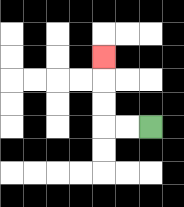{'start': '[6, 5]', 'end': '[4, 2]', 'path_directions': 'L,L,U,U,U', 'path_coordinates': '[[6, 5], [5, 5], [4, 5], [4, 4], [4, 3], [4, 2]]'}